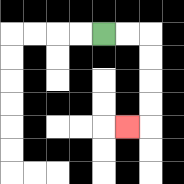{'start': '[4, 1]', 'end': '[5, 5]', 'path_directions': 'R,R,D,D,D,D,L', 'path_coordinates': '[[4, 1], [5, 1], [6, 1], [6, 2], [6, 3], [6, 4], [6, 5], [5, 5]]'}